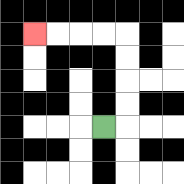{'start': '[4, 5]', 'end': '[1, 1]', 'path_directions': 'R,U,U,U,U,L,L,L,L', 'path_coordinates': '[[4, 5], [5, 5], [5, 4], [5, 3], [5, 2], [5, 1], [4, 1], [3, 1], [2, 1], [1, 1]]'}